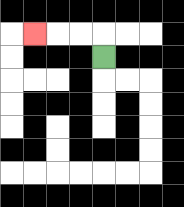{'start': '[4, 2]', 'end': '[1, 1]', 'path_directions': 'U,L,L,L', 'path_coordinates': '[[4, 2], [4, 1], [3, 1], [2, 1], [1, 1]]'}